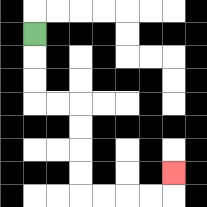{'start': '[1, 1]', 'end': '[7, 7]', 'path_directions': 'D,D,D,R,R,D,D,D,D,R,R,R,R,U', 'path_coordinates': '[[1, 1], [1, 2], [1, 3], [1, 4], [2, 4], [3, 4], [3, 5], [3, 6], [3, 7], [3, 8], [4, 8], [5, 8], [6, 8], [7, 8], [7, 7]]'}